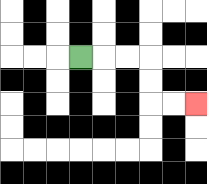{'start': '[3, 2]', 'end': '[8, 4]', 'path_directions': 'R,R,R,D,D,R,R', 'path_coordinates': '[[3, 2], [4, 2], [5, 2], [6, 2], [6, 3], [6, 4], [7, 4], [8, 4]]'}